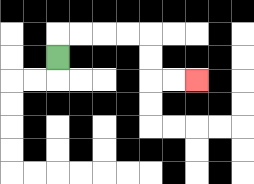{'start': '[2, 2]', 'end': '[8, 3]', 'path_directions': 'U,R,R,R,R,D,D,R,R', 'path_coordinates': '[[2, 2], [2, 1], [3, 1], [4, 1], [5, 1], [6, 1], [6, 2], [6, 3], [7, 3], [8, 3]]'}